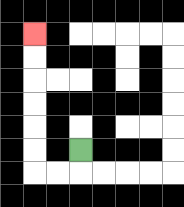{'start': '[3, 6]', 'end': '[1, 1]', 'path_directions': 'D,L,L,U,U,U,U,U,U', 'path_coordinates': '[[3, 6], [3, 7], [2, 7], [1, 7], [1, 6], [1, 5], [1, 4], [1, 3], [1, 2], [1, 1]]'}